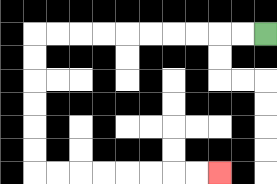{'start': '[11, 1]', 'end': '[9, 7]', 'path_directions': 'L,L,L,L,L,L,L,L,L,L,D,D,D,D,D,D,R,R,R,R,R,R,R,R', 'path_coordinates': '[[11, 1], [10, 1], [9, 1], [8, 1], [7, 1], [6, 1], [5, 1], [4, 1], [3, 1], [2, 1], [1, 1], [1, 2], [1, 3], [1, 4], [1, 5], [1, 6], [1, 7], [2, 7], [3, 7], [4, 7], [5, 7], [6, 7], [7, 7], [8, 7], [9, 7]]'}